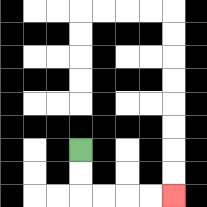{'start': '[3, 6]', 'end': '[7, 8]', 'path_directions': 'D,D,R,R,R,R', 'path_coordinates': '[[3, 6], [3, 7], [3, 8], [4, 8], [5, 8], [6, 8], [7, 8]]'}